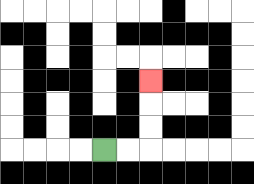{'start': '[4, 6]', 'end': '[6, 3]', 'path_directions': 'R,R,U,U,U', 'path_coordinates': '[[4, 6], [5, 6], [6, 6], [6, 5], [6, 4], [6, 3]]'}